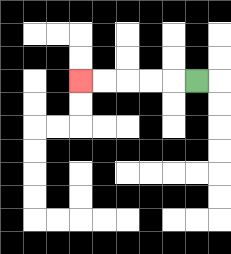{'start': '[8, 3]', 'end': '[3, 3]', 'path_directions': 'L,L,L,L,L', 'path_coordinates': '[[8, 3], [7, 3], [6, 3], [5, 3], [4, 3], [3, 3]]'}